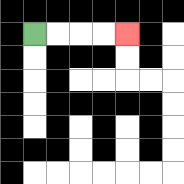{'start': '[1, 1]', 'end': '[5, 1]', 'path_directions': 'R,R,R,R', 'path_coordinates': '[[1, 1], [2, 1], [3, 1], [4, 1], [5, 1]]'}